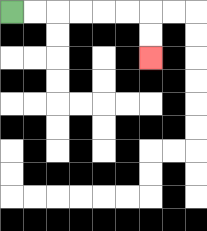{'start': '[0, 0]', 'end': '[6, 2]', 'path_directions': 'R,R,R,R,R,R,D,D', 'path_coordinates': '[[0, 0], [1, 0], [2, 0], [3, 0], [4, 0], [5, 0], [6, 0], [6, 1], [6, 2]]'}